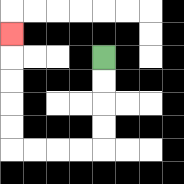{'start': '[4, 2]', 'end': '[0, 1]', 'path_directions': 'D,D,D,D,L,L,L,L,U,U,U,U,U', 'path_coordinates': '[[4, 2], [4, 3], [4, 4], [4, 5], [4, 6], [3, 6], [2, 6], [1, 6], [0, 6], [0, 5], [0, 4], [0, 3], [0, 2], [0, 1]]'}